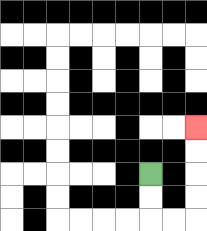{'start': '[6, 7]', 'end': '[8, 5]', 'path_directions': 'D,D,R,R,U,U,U,U', 'path_coordinates': '[[6, 7], [6, 8], [6, 9], [7, 9], [8, 9], [8, 8], [8, 7], [8, 6], [8, 5]]'}